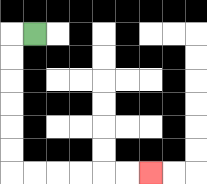{'start': '[1, 1]', 'end': '[6, 7]', 'path_directions': 'L,D,D,D,D,D,D,R,R,R,R,R,R', 'path_coordinates': '[[1, 1], [0, 1], [0, 2], [0, 3], [0, 4], [0, 5], [0, 6], [0, 7], [1, 7], [2, 7], [3, 7], [4, 7], [5, 7], [6, 7]]'}